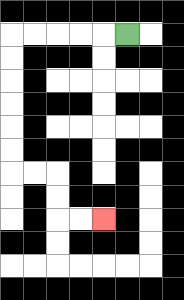{'start': '[5, 1]', 'end': '[4, 9]', 'path_directions': 'L,L,L,L,L,D,D,D,D,D,D,R,R,D,D,R,R', 'path_coordinates': '[[5, 1], [4, 1], [3, 1], [2, 1], [1, 1], [0, 1], [0, 2], [0, 3], [0, 4], [0, 5], [0, 6], [0, 7], [1, 7], [2, 7], [2, 8], [2, 9], [3, 9], [4, 9]]'}